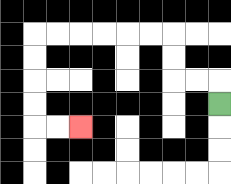{'start': '[9, 4]', 'end': '[3, 5]', 'path_directions': 'U,L,L,U,U,L,L,L,L,L,L,D,D,D,D,R,R', 'path_coordinates': '[[9, 4], [9, 3], [8, 3], [7, 3], [7, 2], [7, 1], [6, 1], [5, 1], [4, 1], [3, 1], [2, 1], [1, 1], [1, 2], [1, 3], [1, 4], [1, 5], [2, 5], [3, 5]]'}